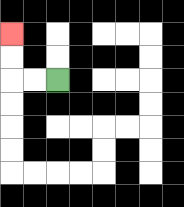{'start': '[2, 3]', 'end': '[0, 1]', 'path_directions': 'L,L,U,U', 'path_coordinates': '[[2, 3], [1, 3], [0, 3], [0, 2], [0, 1]]'}